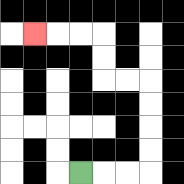{'start': '[3, 7]', 'end': '[1, 1]', 'path_directions': 'R,R,R,U,U,U,U,L,L,U,U,L,L,L', 'path_coordinates': '[[3, 7], [4, 7], [5, 7], [6, 7], [6, 6], [6, 5], [6, 4], [6, 3], [5, 3], [4, 3], [4, 2], [4, 1], [3, 1], [2, 1], [1, 1]]'}